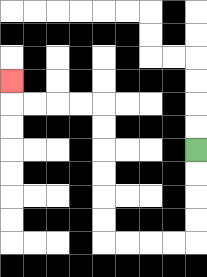{'start': '[8, 6]', 'end': '[0, 3]', 'path_directions': 'D,D,D,D,L,L,L,L,U,U,U,U,U,U,L,L,L,L,U', 'path_coordinates': '[[8, 6], [8, 7], [8, 8], [8, 9], [8, 10], [7, 10], [6, 10], [5, 10], [4, 10], [4, 9], [4, 8], [4, 7], [4, 6], [4, 5], [4, 4], [3, 4], [2, 4], [1, 4], [0, 4], [0, 3]]'}